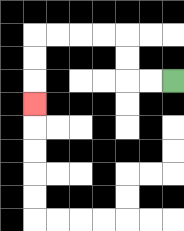{'start': '[7, 3]', 'end': '[1, 4]', 'path_directions': 'L,L,U,U,L,L,L,L,D,D,D', 'path_coordinates': '[[7, 3], [6, 3], [5, 3], [5, 2], [5, 1], [4, 1], [3, 1], [2, 1], [1, 1], [1, 2], [1, 3], [1, 4]]'}